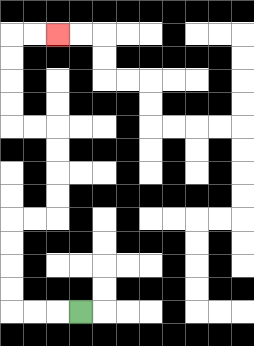{'start': '[3, 13]', 'end': '[2, 1]', 'path_directions': 'L,L,L,U,U,U,U,R,R,U,U,U,U,L,L,U,U,U,U,R,R', 'path_coordinates': '[[3, 13], [2, 13], [1, 13], [0, 13], [0, 12], [0, 11], [0, 10], [0, 9], [1, 9], [2, 9], [2, 8], [2, 7], [2, 6], [2, 5], [1, 5], [0, 5], [0, 4], [0, 3], [0, 2], [0, 1], [1, 1], [2, 1]]'}